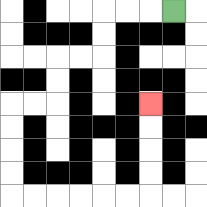{'start': '[7, 0]', 'end': '[6, 4]', 'path_directions': 'L,L,L,D,D,L,L,D,D,L,L,D,D,D,D,R,R,R,R,R,R,U,U,U,U', 'path_coordinates': '[[7, 0], [6, 0], [5, 0], [4, 0], [4, 1], [4, 2], [3, 2], [2, 2], [2, 3], [2, 4], [1, 4], [0, 4], [0, 5], [0, 6], [0, 7], [0, 8], [1, 8], [2, 8], [3, 8], [4, 8], [5, 8], [6, 8], [6, 7], [6, 6], [6, 5], [6, 4]]'}